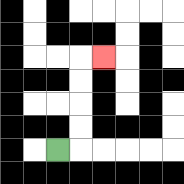{'start': '[2, 6]', 'end': '[4, 2]', 'path_directions': 'R,U,U,U,U,R', 'path_coordinates': '[[2, 6], [3, 6], [3, 5], [3, 4], [3, 3], [3, 2], [4, 2]]'}